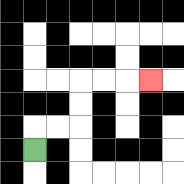{'start': '[1, 6]', 'end': '[6, 3]', 'path_directions': 'U,R,R,U,U,R,R,R', 'path_coordinates': '[[1, 6], [1, 5], [2, 5], [3, 5], [3, 4], [3, 3], [4, 3], [5, 3], [6, 3]]'}